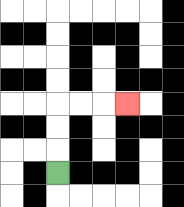{'start': '[2, 7]', 'end': '[5, 4]', 'path_directions': 'U,U,U,R,R,R', 'path_coordinates': '[[2, 7], [2, 6], [2, 5], [2, 4], [3, 4], [4, 4], [5, 4]]'}